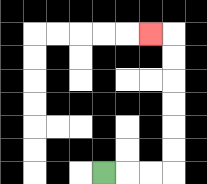{'start': '[4, 7]', 'end': '[6, 1]', 'path_directions': 'R,R,R,U,U,U,U,U,U,L', 'path_coordinates': '[[4, 7], [5, 7], [6, 7], [7, 7], [7, 6], [7, 5], [7, 4], [7, 3], [7, 2], [7, 1], [6, 1]]'}